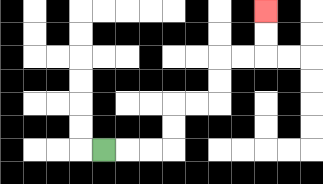{'start': '[4, 6]', 'end': '[11, 0]', 'path_directions': 'R,R,R,U,U,R,R,U,U,R,R,U,U', 'path_coordinates': '[[4, 6], [5, 6], [6, 6], [7, 6], [7, 5], [7, 4], [8, 4], [9, 4], [9, 3], [9, 2], [10, 2], [11, 2], [11, 1], [11, 0]]'}